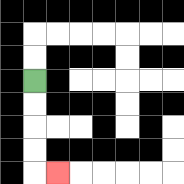{'start': '[1, 3]', 'end': '[2, 7]', 'path_directions': 'D,D,D,D,R', 'path_coordinates': '[[1, 3], [1, 4], [1, 5], [1, 6], [1, 7], [2, 7]]'}